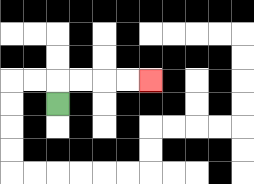{'start': '[2, 4]', 'end': '[6, 3]', 'path_directions': 'U,R,R,R,R', 'path_coordinates': '[[2, 4], [2, 3], [3, 3], [4, 3], [5, 3], [6, 3]]'}